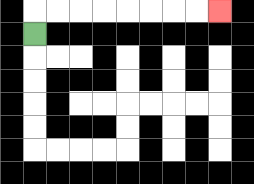{'start': '[1, 1]', 'end': '[9, 0]', 'path_directions': 'U,R,R,R,R,R,R,R,R', 'path_coordinates': '[[1, 1], [1, 0], [2, 0], [3, 0], [4, 0], [5, 0], [6, 0], [7, 0], [8, 0], [9, 0]]'}